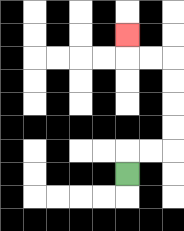{'start': '[5, 7]', 'end': '[5, 1]', 'path_directions': 'U,R,R,U,U,U,U,L,L,U', 'path_coordinates': '[[5, 7], [5, 6], [6, 6], [7, 6], [7, 5], [7, 4], [7, 3], [7, 2], [6, 2], [5, 2], [5, 1]]'}